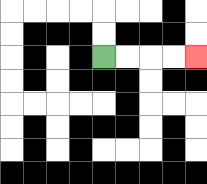{'start': '[4, 2]', 'end': '[8, 2]', 'path_directions': 'R,R,R,R', 'path_coordinates': '[[4, 2], [5, 2], [6, 2], [7, 2], [8, 2]]'}